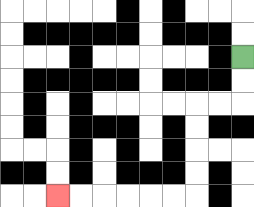{'start': '[10, 2]', 'end': '[2, 8]', 'path_directions': 'D,D,L,L,D,D,D,D,L,L,L,L,L,L', 'path_coordinates': '[[10, 2], [10, 3], [10, 4], [9, 4], [8, 4], [8, 5], [8, 6], [8, 7], [8, 8], [7, 8], [6, 8], [5, 8], [4, 8], [3, 8], [2, 8]]'}